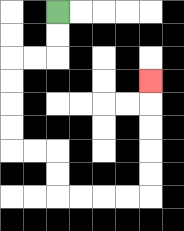{'start': '[2, 0]', 'end': '[6, 3]', 'path_directions': 'D,D,L,L,D,D,D,D,R,R,D,D,R,R,R,R,U,U,U,U,U', 'path_coordinates': '[[2, 0], [2, 1], [2, 2], [1, 2], [0, 2], [0, 3], [0, 4], [0, 5], [0, 6], [1, 6], [2, 6], [2, 7], [2, 8], [3, 8], [4, 8], [5, 8], [6, 8], [6, 7], [6, 6], [6, 5], [6, 4], [6, 3]]'}